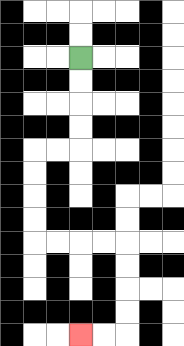{'start': '[3, 2]', 'end': '[3, 14]', 'path_directions': 'D,D,D,D,L,L,D,D,D,D,R,R,R,R,D,D,D,D,L,L', 'path_coordinates': '[[3, 2], [3, 3], [3, 4], [3, 5], [3, 6], [2, 6], [1, 6], [1, 7], [1, 8], [1, 9], [1, 10], [2, 10], [3, 10], [4, 10], [5, 10], [5, 11], [5, 12], [5, 13], [5, 14], [4, 14], [3, 14]]'}